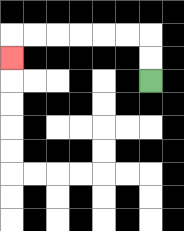{'start': '[6, 3]', 'end': '[0, 2]', 'path_directions': 'U,U,L,L,L,L,L,L,D', 'path_coordinates': '[[6, 3], [6, 2], [6, 1], [5, 1], [4, 1], [3, 1], [2, 1], [1, 1], [0, 1], [0, 2]]'}